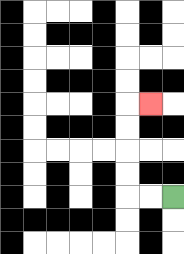{'start': '[7, 8]', 'end': '[6, 4]', 'path_directions': 'L,L,U,U,U,U,R', 'path_coordinates': '[[7, 8], [6, 8], [5, 8], [5, 7], [5, 6], [5, 5], [5, 4], [6, 4]]'}